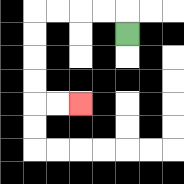{'start': '[5, 1]', 'end': '[3, 4]', 'path_directions': 'U,L,L,L,L,D,D,D,D,R,R', 'path_coordinates': '[[5, 1], [5, 0], [4, 0], [3, 0], [2, 0], [1, 0], [1, 1], [1, 2], [1, 3], [1, 4], [2, 4], [3, 4]]'}